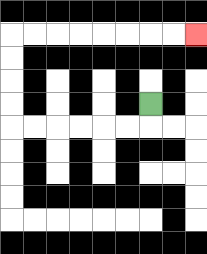{'start': '[6, 4]', 'end': '[8, 1]', 'path_directions': 'D,L,L,L,L,L,L,U,U,U,U,R,R,R,R,R,R,R,R', 'path_coordinates': '[[6, 4], [6, 5], [5, 5], [4, 5], [3, 5], [2, 5], [1, 5], [0, 5], [0, 4], [0, 3], [0, 2], [0, 1], [1, 1], [2, 1], [3, 1], [4, 1], [5, 1], [6, 1], [7, 1], [8, 1]]'}